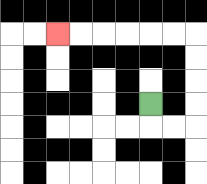{'start': '[6, 4]', 'end': '[2, 1]', 'path_directions': 'D,R,R,U,U,U,U,L,L,L,L,L,L', 'path_coordinates': '[[6, 4], [6, 5], [7, 5], [8, 5], [8, 4], [8, 3], [8, 2], [8, 1], [7, 1], [6, 1], [5, 1], [4, 1], [3, 1], [2, 1]]'}